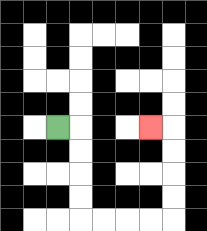{'start': '[2, 5]', 'end': '[6, 5]', 'path_directions': 'R,D,D,D,D,R,R,R,R,U,U,U,U,L', 'path_coordinates': '[[2, 5], [3, 5], [3, 6], [3, 7], [3, 8], [3, 9], [4, 9], [5, 9], [6, 9], [7, 9], [7, 8], [7, 7], [7, 6], [7, 5], [6, 5]]'}